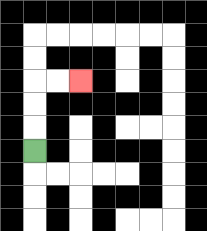{'start': '[1, 6]', 'end': '[3, 3]', 'path_directions': 'U,U,U,R,R', 'path_coordinates': '[[1, 6], [1, 5], [1, 4], [1, 3], [2, 3], [3, 3]]'}